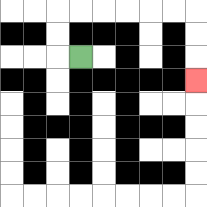{'start': '[3, 2]', 'end': '[8, 3]', 'path_directions': 'L,U,U,R,R,R,R,R,R,D,D,D', 'path_coordinates': '[[3, 2], [2, 2], [2, 1], [2, 0], [3, 0], [4, 0], [5, 0], [6, 0], [7, 0], [8, 0], [8, 1], [8, 2], [8, 3]]'}